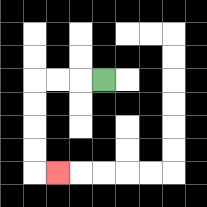{'start': '[4, 3]', 'end': '[2, 7]', 'path_directions': 'L,L,L,D,D,D,D,R', 'path_coordinates': '[[4, 3], [3, 3], [2, 3], [1, 3], [1, 4], [1, 5], [1, 6], [1, 7], [2, 7]]'}